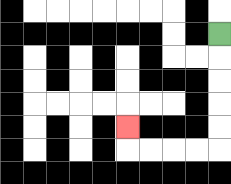{'start': '[9, 1]', 'end': '[5, 5]', 'path_directions': 'D,D,D,D,D,L,L,L,L,U', 'path_coordinates': '[[9, 1], [9, 2], [9, 3], [9, 4], [9, 5], [9, 6], [8, 6], [7, 6], [6, 6], [5, 6], [5, 5]]'}